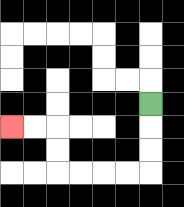{'start': '[6, 4]', 'end': '[0, 5]', 'path_directions': 'D,D,D,L,L,L,L,U,U,L,L', 'path_coordinates': '[[6, 4], [6, 5], [6, 6], [6, 7], [5, 7], [4, 7], [3, 7], [2, 7], [2, 6], [2, 5], [1, 5], [0, 5]]'}